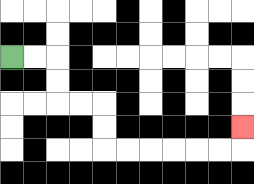{'start': '[0, 2]', 'end': '[10, 5]', 'path_directions': 'R,R,D,D,R,R,D,D,R,R,R,R,R,R,U', 'path_coordinates': '[[0, 2], [1, 2], [2, 2], [2, 3], [2, 4], [3, 4], [4, 4], [4, 5], [4, 6], [5, 6], [6, 6], [7, 6], [8, 6], [9, 6], [10, 6], [10, 5]]'}